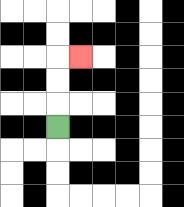{'start': '[2, 5]', 'end': '[3, 2]', 'path_directions': 'U,U,U,R', 'path_coordinates': '[[2, 5], [2, 4], [2, 3], [2, 2], [3, 2]]'}